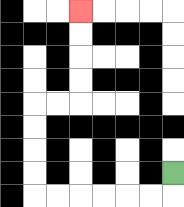{'start': '[7, 7]', 'end': '[3, 0]', 'path_directions': 'D,L,L,L,L,L,L,U,U,U,U,R,R,U,U,U,U', 'path_coordinates': '[[7, 7], [7, 8], [6, 8], [5, 8], [4, 8], [3, 8], [2, 8], [1, 8], [1, 7], [1, 6], [1, 5], [1, 4], [2, 4], [3, 4], [3, 3], [3, 2], [3, 1], [3, 0]]'}